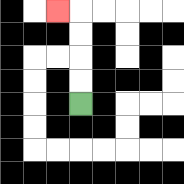{'start': '[3, 4]', 'end': '[2, 0]', 'path_directions': 'U,U,U,U,L', 'path_coordinates': '[[3, 4], [3, 3], [3, 2], [3, 1], [3, 0], [2, 0]]'}